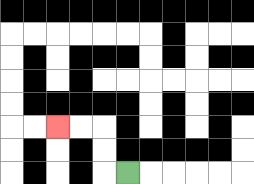{'start': '[5, 7]', 'end': '[2, 5]', 'path_directions': 'L,U,U,L,L', 'path_coordinates': '[[5, 7], [4, 7], [4, 6], [4, 5], [3, 5], [2, 5]]'}